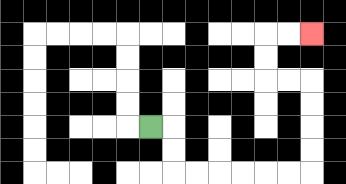{'start': '[6, 5]', 'end': '[13, 1]', 'path_directions': 'R,D,D,R,R,R,R,R,R,U,U,U,U,L,L,U,U,R,R', 'path_coordinates': '[[6, 5], [7, 5], [7, 6], [7, 7], [8, 7], [9, 7], [10, 7], [11, 7], [12, 7], [13, 7], [13, 6], [13, 5], [13, 4], [13, 3], [12, 3], [11, 3], [11, 2], [11, 1], [12, 1], [13, 1]]'}